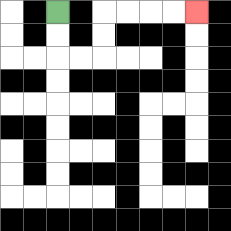{'start': '[2, 0]', 'end': '[8, 0]', 'path_directions': 'D,D,R,R,U,U,R,R,R,R', 'path_coordinates': '[[2, 0], [2, 1], [2, 2], [3, 2], [4, 2], [4, 1], [4, 0], [5, 0], [6, 0], [7, 0], [8, 0]]'}